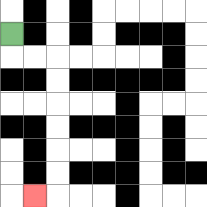{'start': '[0, 1]', 'end': '[1, 8]', 'path_directions': 'D,R,R,D,D,D,D,D,D,L', 'path_coordinates': '[[0, 1], [0, 2], [1, 2], [2, 2], [2, 3], [2, 4], [2, 5], [2, 6], [2, 7], [2, 8], [1, 8]]'}